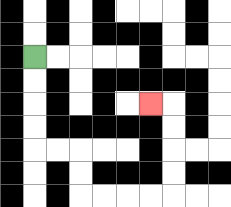{'start': '[1, 2]', 'end': '[6, 4]', 'path_directions': 'D,D,D,D,R,R,D,D,R,R,R,R,U,U,U,U,L', 'path_coordinates': '[[1, 2], [1, 3], [1, 4], [1, 5], [1, 6], [2, 6], [3, 6], [3, 7], [3, 8], [4, 8], [5, 8], [6, 8], [7, 8], [7, 7], [7, 6], [7, 5], [7, 4], [6, 4]]'}